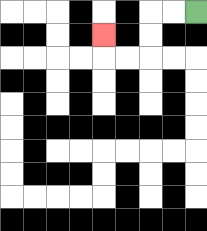{'start': '[8, 0]', 'end': '[4, 1]', 'path_directions': 'L,L,D,D,L,L,U', 'path_coordinates': '[[8, 0], [7, 0], [6, 0], [6, 1], [6, 2], [5, 2], [4, 2], [4, 1]]'}